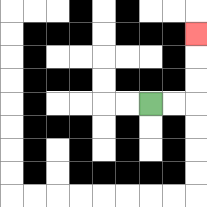{'start': '[6, 4]', 'end': '[8, 1]', 'path_directions': 'R,R,U,U,U', 'path_coordinates': '[[6, 4], [7, 4], [8, 4], [8, 3], [8, 2], [8, 1]]'}